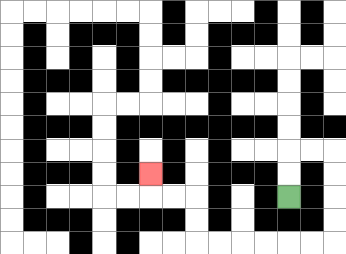{'start': '[12, 8]', 'end': '[6, 7]', 'path_directions': 'U,U,R,R,D,D,D,D,L,L,L,L,L,L,U,U,L,L,U', 'path_coordinates': '[[12, 8], [12, 7], [12, 6], [13, 6], [14, 6], [14, 7], [14, 8], [14, 9], [14, 10], [13, 10], [12, 10], [11, 10], [10, 10], [9, 10], [8, 10], [8, 9], [8, 8], [7, 8], [6, 8], [6, 7]]'}